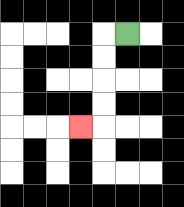{'start': '[5, 1]', 'end': '[3, 5]', 'path_directions': 'L,D,D,D,D,L', 'path_coordinates': '[[5, 1], [4, 1], [4, 2], [4, 3], [4, 4], [4, 5], [3, 5]]'}